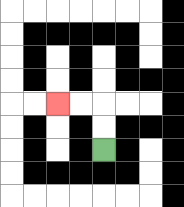{'start': '[4, 6]', 'end': '[2, 4]', 'path_directions': 'U,U,L,L', 'path_coordinates': '[[4, 6], [4, 5], [4, 4], [3, 4], [2, 4]]'}